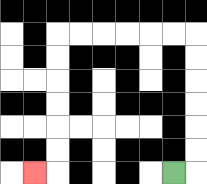{'start': '[7, 7]', 'end': '[1, 7]', 'path_directions': 'R,U,U,U,U,U,U,L,L,L,L,L,L,D,D,D,D,D,D,L', 'path_coordinates': '[[7, 7], [8, 7], [8, 6], [8, 5], [8, 4], [8, 3], [8, 2], [8, 1], [7, 1], [6, 1], [5, 1], [4, 1], [3, 1], [2, 1], [2, 2], [2, 3], [2, 4], [2, 5], [2, 6], [2, 7], [1, 7]]'}